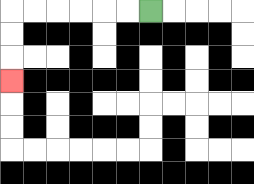{'start': '[6, 0]', 'end': '[0, 3]', 'path_directions': 'L,L,L,L,L,L,D,D,D', 'path_coordinates': '[[6, 0], [5, 0], [4, 0], [3, 0], [2, 0], [1, 0], [0, 0], [0, 1], [0, 2], [0, 3]]'}